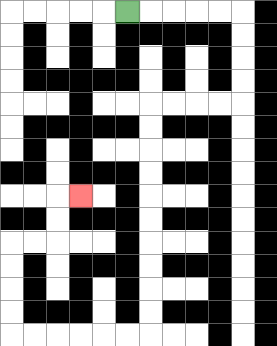{'start': '[5, 0]', 'end': '[3, 8]', 'path_directions': 'R,R,R,R,R,D,D,D,D,L,L,L,L,D,D,D,D,D,D,D,D,D,D,L,L,L,L,L,L,U,U,U,U,R,R,U,U,R', 'path_coordinates': '[[5, 0], [6, 0], [7, 0], [8, 0], [9, 0], [10, 0], [10, 1], [10, 2], [10, 3], [10, 4], [9, 4], [8, 4], [7, 4], [6, 4], [6, 5], [6, 6], [6, 7], [6, 8], [6, 9], [6, 10], [6, 11], [6, 12], [6, 13], [6, 14], [5, 14], [4, 14], [3, 14], [2, 14], [1, 14], [0, 14], [0, 13], [0, 12], [0, 11], [0, 10], [1, 10], [2, 10], [2, 9], [2, 8], [3, 8]]'}